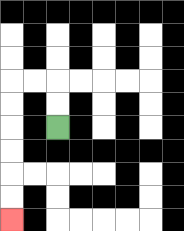{'start': '[2, 5]', 'end': '[0, 9]', 'path_directions': 'U,U,L,L,D,D,D,D,D,D', 'path_coordinates': '[[2, 5], [2, 4], [2, 3], [1, 3], [0, 3], [0, 4], [0, 5], [0, 6], [0, 7], [0, 8], [0, 9]]'}